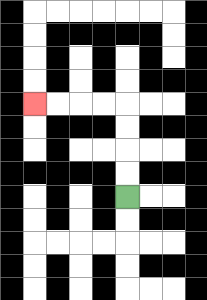{'start': '[5, 8]', 'end': '[1, 4]', 'path_directions': 'U,U,U,U,L,L,L,L', 'path_coordinates': '[[5, 8], [5, 7], [5, 6], [5, 5], [5, 4], [4, 4], [3, 4], [2, 4], [1, 4]]'}